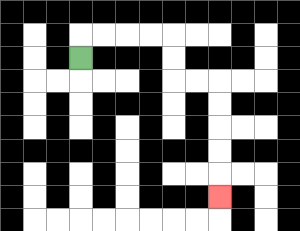{'start': '[3, 2]', 'end': '[9, 8]', 'path_directions': 'U,R,R,R,R,D,D,R,R,D,D,D,D,D', 'path_coordinates': '[[3, 2], [3, 1], [4, 1], [5, 1], [6, 1], [7, 1], [7, 2], [7, 3], [8, 3], [9, 3], [9, 4], [9, 5], [9, 6], [9, 7], [9, 8]]'}